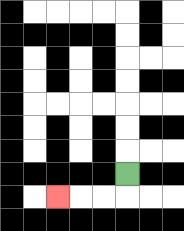{'start': '[5, 7]', 'end': '[2, 8]', 'path_directions': 'D,L,L,L', 'path_coordinates': '[[5, 7], [5, 8], [4, 8], [3, 8], [2, 8]]'}